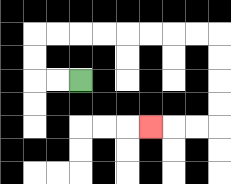{'start': '[3, 3]', 'end': '[6, 5]', 'path_directions': 'L,L,U,U,R,R,R,R,R,R,R,R,D,D,D,D,L,L,L', 'path_coordinates': '[[3, 3], [2, 3], [1, 3], [1, 2], [1, 1], [2, 1], [3, 1], [4, 1], [5, 1], [6, 1], [7, 1], [8, 1], [9, 1], [9, 2], [9, 3], [9, 4], [9, 5], [8, 5], [7, 5], [6, 5]]'}